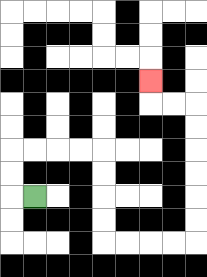{'start': '[1, 8]', 'end': '[6, 3]', 'path_directions': 'L,U,U,R,R,R,R,D,D,D,D,R,R,R,R,U,U,U,U,U,U,L,L,U', 'path_coordinates': '[[1, 8], [0, 8], [0, 7], [0, 6], [1, 6], [2, 6], [3, 6], [4, 6], [4, 7], [4, 8], [4, 9], [4, 10], [5, 10], [6, 10], [7, 10], [8, 10], [8, 9], [8, 8], [8, 7], [8, 6], [8, 5], [8, 4], [7, 4], [6, 4], [6, 3]]'}